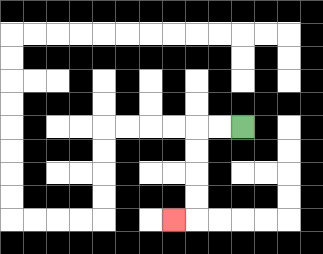{'start': '[10, 5]', 'end': '[7, 9]', 'path_directions': 'L,L,D,D,D,D,L', 'path_coordinates': '[[10, 5], [9, 5], [8, 5], [8, 6], [8, 7], [8, 8], [8, 9], [7, 9]]'}